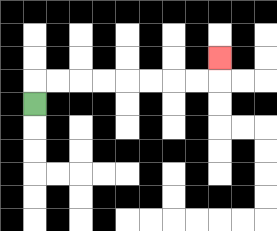{'start': '[1, 4]', 'end': '[9, 2]', 'path_directions': 'U,R,R,R,R,R,R,R,R,U', 'path_coordinates': '[[1, 4], [1, 3], [2, 3], [3, 3], [4, 3], [5, 3], [6, 3], [7, 3], [8, 3], [9, 3], [9, 2]]'}